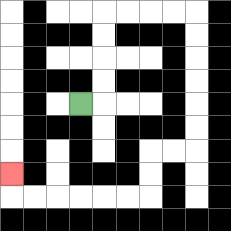{'start': '[3, 4]', 'end': '[0, 7]', 'path_directions': 'R,U,U,U,U,R,R,R,R,D,D,D,D,D,D,L,L,D,D,L,L,L,L,L,L,U', 'path_coordinates': '[[3, 4], [4, 4], [4, 3], [4, 2], [4, 1], [4, 0], [5, 0], [6, 0], [7, 0], [8, 0], [8, 1], [8, 2], [8, 3], [8, 4], [8, 5], [8, 6], [7, 6], [6, 6], [6, 7], [6, 8], [5, 8], [4, 8], [3, 8], [2, 8], [1, 8], [0, 8], [0, 7]]'}